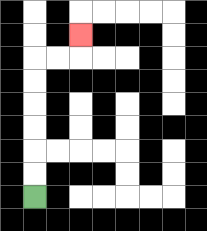{'start': '[1, 8]', 'end': '[3, 1]', 'path_directions': 'U,U,U,U,U,U,R,R,U', 'path_coordinates': '[[1, 8], [1, 7], [1, 6], [1, 5], [1, 4], [1, 3], [1, 2], [2, 2], [3, 2], [3, 1]]'}